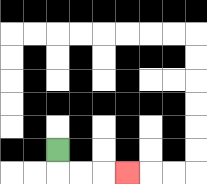{'start': '[2, 6]', 'end': '[5, 7]', 'path_directions': 'D,R,R,R', 'path_coordinates': '[[2, 6], [2, 7], [3, 7], [4, 7], [5, 7]]'}